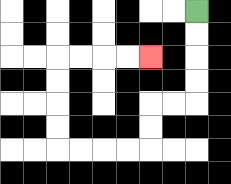{'start': '[8, 0]', 'end': '[6, 2]', 'path_directions': 'D,D,D,D,L,L,D,D,L,L,L,L,U,U,U,U,R,R,R,R', 'path_coordinates': '[[8, 0], [8, 1], [8, 2], [8, 3], [8, 4], [7, 4], [6, 4], [6, 5], [6, 6], [5, 6], [4, 6], [3, 6], [2, 6], [2, 5], [2, 4], [2, 3], [2, 2], [3, 2], [4, 2], [5, 2], [6, 2]]'}